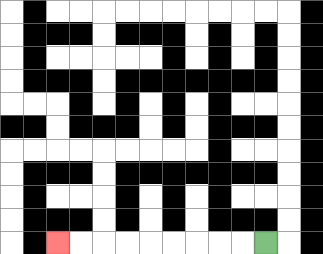{'start': '[11, 10]', 'end': '[2, 10]', 'path_directions': 'L,L,L,L,L,L,L,L,L', 'path_coordinates': '[[11, 10], [10, 10], [9, 10], [8, 10], [7, 10], [6, 10], [5, 10], [4, 10], [3, 10], [2, 10]]'}